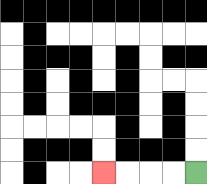{'start': '[8, 7]', 'end': '[4, 7]', 'path_directions': 'L,L,L,L', 'path_coordinates': '[[8, 7], [7, 7], [6, 7], [5, 7], [4, 7]]'}